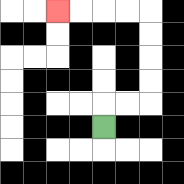{'start': '[4, 5]', 'end': '[2, 0]', 'path_directions': 'U,R,R,U,U,U,U,L,L,L,L', 'path_coordinates': '[[4, 5], [4, 4], [5, 4], [6, 4], [6, 3], [6, 2], [6, 1], [6, 0], [5, 0], [4, 0], [3, 0], [2, 0]]'}